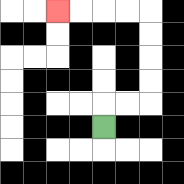{'start': '[4, 5]', 'end': '[2, 0]', 'path_directions': 'U,R,R,U,U,U,U,L,L,L,L', 'path_coordinates': '[[4, 5], [4, 4], [5, 4], [6, 4], [6, 3], [6, 2], [6, 1], [6, 0], [5, 0], [4, 0], [3, 0], [2, 0]]'}